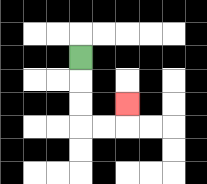{'start': '[3, 2]', 'end': '[5, 4]', 'path_directions': 'D,D,D,R,R,U', 'path_coordinates': '[[3, 2], [3, 3], [3, 4], [3, 5], [4, 5], [5, 5], [5, 4]]'}